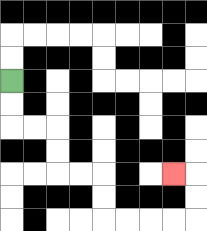{'start': '[0, 3]', 'end': '[7, 7]', 'path_directions': 'D,D,R,R,D,D,R,R,D,D,R,R,R,R,U,U,L', 'path_coordinates': '[[0, 3], [0, 4], [0, 5], [1, 5], [2, 5], [2, 6], [2, 7], [3, 7], [4, 7], [4, 8], [4, 9], [5, 9], [6, 9], [7, 9], [8, 9], [8, 8], [8, 7], [7, 7]]'}